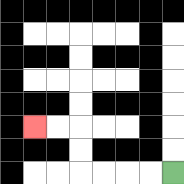{'start': '[7, 7]', 'end': '[1, 5]', 'path_directions': 'L,L,L,L,U,U,L,L', 'path_coordinates': '[[7, 7], [6, 7], [5, 7], [4, 7], [3, 7], [3, 6], [3, 5], [2, 5], [1, 5]]'}